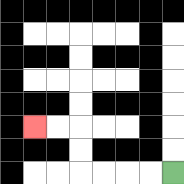{'start': '[7, 7]', 'end': '[1, 5]', 'path_directions': 'L,L,L,L,U,U,L,L', 'path_coordinates': '[[7, 7], [6, 7], [5, 7], [4, 7], [3, 7], [3, 6], [3, 5], [2, 5], [1, 5]]'}